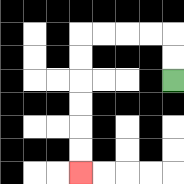{'start': '[7, 3]', 'end': '[3, 7]', 'path_directions': 'U,U,L,L,L,L,D,D,D,D,D,D', 'path_coordinates': '[[7, 3], [7, 2], [7, 1], [6, 1], [5, 1], [4, 1], [3, 1], [3, 2], [3, 3], [3, 4], [3, 5], [3, 6], [3, 7]]'}